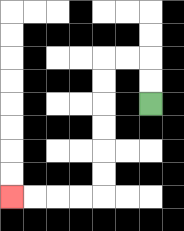{'start': '[6, 4]', 'end': '[0, 8]', 'path_directions': 'U,U,L,L,D,D,D,D,D,D,L,L,L,L', 'path_coordinates': '[[6, 4], [6, 3], [6, 2], [5, 2], [4, 2], [4, 3], [4, 4], [4, 5], [4, 6], [4, 7], [4, 8], [3, 8], [2, 8], [1, 8], [0, 8]]'}